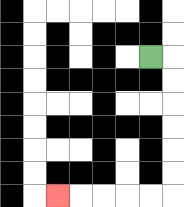{'start': '[6, 2]', 'end': '[2, 8]', 'path_directions': 'R,D,D,D,D,D,D,L,L,L,L,L', 'path_coordinates': '[[6, 2], [7, 2], [7, 3], [7, 4], [7, 5], [7, 6], [7, 7], [7, 8], [6, 8], [5, 8], [4, 8], [3, 8], [2, 8]]'}